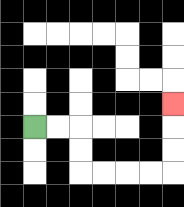{'start': '[1, 5]', 'end': '[7, 4]', 'path_directions': 'R,R,D,D,R,R,R,R,U,U,U', 'path_coordinates': '[[1, 5], [2, 5], [3, 5], [3, 6], [3, 7], [4, 7], [5, 7], [6, 7], [7, 7], [7, 6], [7, 5], [7, 4]]'}